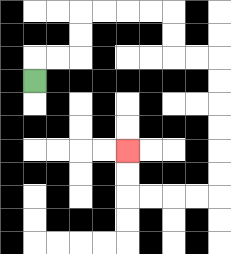{'start': '[1, 3]', 'end': '[5, 6]', 'path_directions': 'U,R,R,U,U,R,R,R,R,D,D,R,R,D,D,D,D,D,D,L,L,L,L,U,U', 'path_coordinates': '[[1, 3], [1, 2], [2, 2], [3, 2], [3, 1], [3, 0], [4, 0], [5, 0], [6, 0], [7, 0], [7, 1], [7, 2], [8, 2], [9, 2], [9, 3], [9, 4], [9, 5], [9, 6], [9, 7], [9, 8], [8, 8], [7, 8], [6, 8], [5, 8], [5, 7], [5, 6]]'}